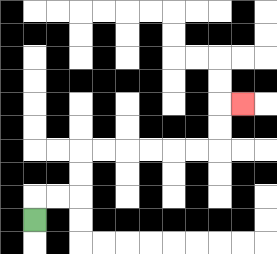{'start': '[1, 9]', 'end': '[10, 4]', 'path_directions': 'U,R,R,U,U,R,R,R,R,R,R,U,U,R', 'path_coordinates': '[[1, 9], [1, 8], [2, 8], [3, 8], [3, 7], [3, 6], [4, 6], [5, 6], [6, 6], [7, 6], [8, 6], [9, 6], [9, 5], [9, 4], [10, 4]]'}